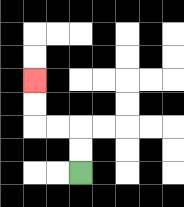{'start': '[3, 7]', 'end': '[1, 3]', 'path_directions': 'U,U,L,L,U,U', 'path_coordinates': '[[3, 7], [3, 6], [3, 5], [2, 5], [1, 5], [1, 4], [1, 3]]'}